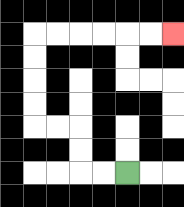{'start': '[5, 7]', 'end': '[7, 1]', 'path_directions': 'L,L,U,U,L,L,U,U,U,U,R,R,R,R,R,R', 'path_coordinates': '[[5, 7], [4, 7], [3, 7], [3, 6], [3, 5], [2, 5], [1, 5], [1, 4], [1, 3], [1, 2], [1, 1], [2, 1], [3, 1], [4, 1], [5, 1], [6, 1], [7, 1]]'}